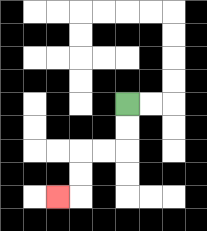{'start': '[5, 4]', 'end': '[2, 8]', 'path_directions': 'D,D,L,L,D,D,L', 'path_coordinates': '[[5, 4], [5, 5], [5, 6], [4, 6], [3, 6], [3, 7], [3, 8], [2, 8]]'}